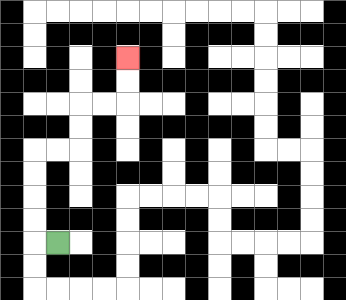{'start': '[2, 10]', 'end': '[5, 2]', 'path_directions': 'L,U,U,U,U,R,R,U,U,R,R,U,U', 'path_coordinates': '[[2, 10], [1, 10], [1, 9], [1, 8], [1, 7], [1, 6], [2, 6], [3, 6], [3, 5], [3, 4], [4, 4], [5, 4], [5, 3], [5, 2]]'}